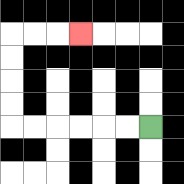{'start': '[6, 5]', 'end': '[3, 1]', 'path_directions': 'L,L,L,L,L,L,U,U,U,U,R,R,R', 'path_coordinates': '[[6, 5], [5, 5], [4, 5], [3, 5], [2, 5], [1, 5], [0, 5], [0, 4], [0, 3], [0, 2], [0, 1], [1, 1], [2, 1], [3, 1]]'}